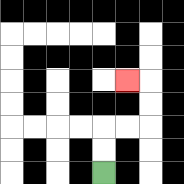{'start': '[4, 7]', 'end': '[5, 3]', 'path_directions': 'U,U,R,R,U,U,L', 'path_coordinates': '[[4, 7], [4, 6], [4, 5], [5, 5], [6, 5], [6, 4], [6, 3], [5, 3]]'}